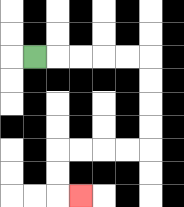{'start': '[1, 2]', 'end': '[3, 8]', 'path_directions': 'R,R,R,R,R,D,D,D,D,L,L,L,L,D,D,R', 'path_coordinates': '[[1, 2], [2, 2], [3, 2], [4, 2], [5, 2], [6, 2], [6, 3], [6, 4], [6, 5], [6, 6], [5, 6], [4, 6], [3, 6], [2, 6], [2, 7], [2, 8], [3, 8]]'}